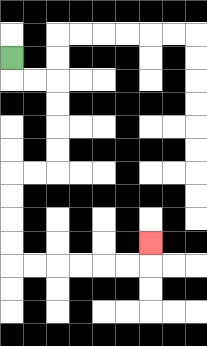{'start': '[0, 2]', 'end': '[6, 10]', 'path_directions': 'D,R,R,D,D,D,D,L,L,D,D,D,D,R,R,R,R,R,R,U', 'path_coordinates': '[[0, 2], [0, 3], [1, 3], [2, 3], [2, 4], [2, 5], [2, 6], [2, 7], [1, 7], [0, 7], [0, 8], [0, 9], [0, 10], [0, 11], [1, 11], [2, 11], [3, 11], [4, 11], [5, 11], [6, 11], [6, 10]]'}